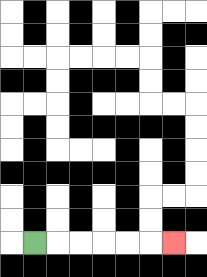{'start': '[1, 10]', 'end': '[7, 10]', 'path_directions': 'R,R,R,R,R,R', 'path_coordinates': '[[1, 10], [2, 10], [3, 10], [4, 10], [5, 10], [6, 10], [7, 10]]'}